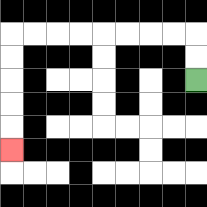{'start': '[8, 3]', 'end': '[0, 6]', 'path_directions': 'U,U,L,L,L,L,L,L,L,L,D,D,D,D,D', 'path_coordinates': '[[8, 3], [8, 2], [8, 1], [7, 1], [6, 1], [5, 1], [4, 1], [3, 1], [2, 1], [1, 1], [0, 1], [0, 2], [0, 3], [0, 4], [0, 5], [0, 6]]'}